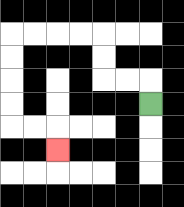{'start': '[6, 4]', 'end': '[2, 6]', 'path_directions': 'U,L,L,U,U,L,L,L,L,D,D,D,D,R,R,D', 'path_coordinates': '[[6, 4], [6, 3], [5, 3], [4, 3], [4, 2], [4, 1], [3, 1], [2, 1], [1, 1], [0, 1], [0, 2], [0, 3], [0, 4], [0, 5], [1, 5], [2, 5], [2, 6]]'}